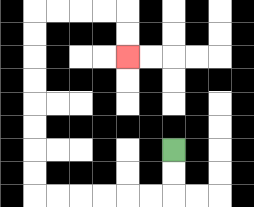{'start': '[7, 6]', 'end': '[5, 2]', 'path_directions': 'D,D,L,L,L,L,L,L,U,U,U,U,U,U,U,U,R,R,R,R,D,D', 'path_coordinates': '[[7, 6], [7, 7], [7, 8], [6, 8], [5, 8], [4, 8], [3, 8], [2, 8], [1, 8], [1, 7], [1, 6], [1, 5], [1, 4], [1, 3], [1, 2], [1, 1], [1, 0], [2, 0], [3, 0], [4, 0], [5, 0], [5, 1], [5, 2]]'}